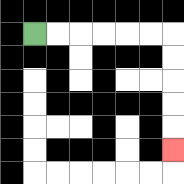{'start': '[1, 1]', 'end': '[7, 6]', 'path_directions': 'R,R,R,R,R,R,D,D,D,D,D', 'path_coordinates': '[[1, 1], [2, 1], [3, 1], [4, 1], [5, 1], [6, 1], [7, 1], [7, 2], [7, 3], [7, 4], [7, 5], [7, 6]]'}